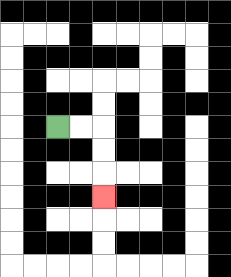{'start': '[2, 5]', 'end': '[4, 8]', 'path_directions': 'R,R,D,D,D', 'path_coordinates': '[[2, 5], [3, 5], [4, 5], [4, 6], [4, 7], [4, 8]]'}